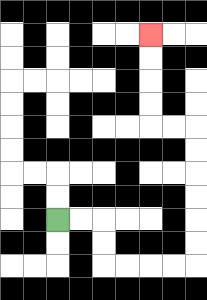{'start': '[2, 9]', 'end': '[6, 1]', 'path_directions': 'R,R,D,D,R,R,R,R,U,U,U,U,U,U,L,L,U,U,U,U', 'path_coordinates': '[[2, 9], [3, 9], [4, 9], [4, 10], [4, 11], [5, 11], [6, 11], [7, 11], [8, 11], [8, 10], [8, 9], [8, 8], [8, 7], [8, 6], [8, 5], [7, 5], [6, 5], [6, 4], [6, 3], [6, 2], [6, 1]]'}